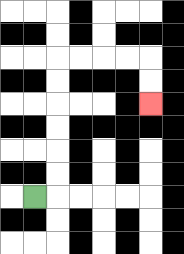{'start': '[1, 8]', 'end': '[6, 4]', 'path_directions': 'R,U,U,U,U,U,U,R,R,R,R,D,D', 'path_coordinates': '[[1, 8], [2, 8], [2, 7], [2, 6], [2, 5], [2, 4], [2, 3], [2, 2], [3, 2], [4, 2], [5, 2], [6, 2], [6, 3], [6, 4]]'}